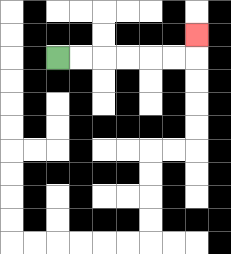{'start': '[2, 2]', 'end': '[8, 1]', 'path_directions': 'R,R,R,R,R,R,U', 'path_coordinates': '[[2, 2], [3, 2], [4, 2], [5, 2], [6, 2], [7, 2], [8, 2], [8, 1]]'}